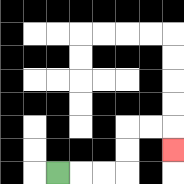{'start': '[2, 7]', 'end': '[7, 6]', 'path_directions': 'R,R,R,U,U,R,R,D', 'path_coordinates': '[[2, 7], [3, 7], [4, 7], [5, 7], [5, 6], [5, 5], [6, 5], [7, 5], [7, 6]]'}